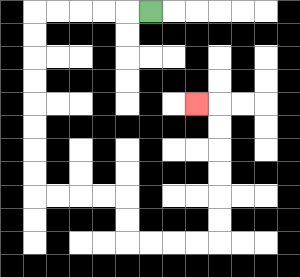{'start': '[6, 0]', 'end': '[8, 4]', 'path_directions': 'L,L,L,L,L,D,D,D,D,D,D,D,D,R,R,R,R,D,D,R,R,R,R,U,U,U,U,U,U,L', 'path_coordinates': '[[6, 0], [5, 0], [4, 0], [3, 0], [2, 0], [1, 0], [1, 1], [1, 2], [1, 3], [1, 4], [1, 5], [1, 6], [1, 7], [1, 8], [2, 8], [3, 8], [4, 8], [5, 8], [5, 9], [5, 10], [6, 10], [7, 10], [8, 10], [9, 10], [9, 9], [9, 8], [9, 7], [9, 6], [9, 5], [9, 4], [8, 4]]'}